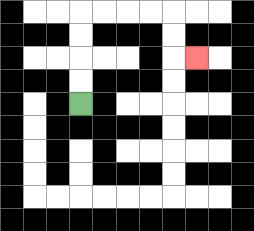{'start': '[3, 4]', 'end': '[8, 2]', 'path_directions': 'U,U,U,U,R,R,R,R,D,D,R', 'path_coordinates': '[[3, 4], [3, 3], [3, 2], [3, 1], [3, 0], [4, 0], [5, 0], [6, 0], [7, 0], [7, 1], [7, 2], [8, 2]]'}